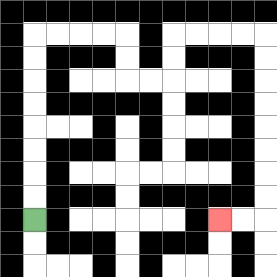{'start': '[1, 9]', 'end': '[9, 9]', 'path_directions': 'U,U,U,U,U,U,U,U,R,R,R,R,D,D,R,R,U,U,R,R,R,R,D,D,D,D,D,D,D,D,L,L', 'path_coordinates': '[[1, 9], [1, 8], [1, 7], [1, 6], [1, 5], [1, 4], [1, 3], [1, 2], [1, 1], [2, 1], [3, 1], [4, 1], [5, 1], [5, 2], [5, 3], [6, 3], [7, 3], [7, 2], [7, 1], [8, 1], [9, 1], [10, 1], [11, 1], [11, 2], [11, 3], [11, 4], [11, 5], [11, 6], [11, 7], [11, 8], [11, 9], [10, 9], [9, 9]]'}